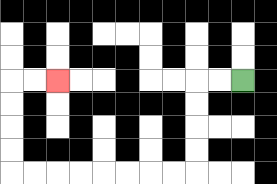{'start': '[10, 3]', 'end': '[2, 3]', 'path_directions': 'L,L,D,D,D,D,L,L,L,L,L,L,L,L,U,U,U,U,R,R', 'path_coordinates': '[[10, 3], [9, 3], [8, 3], [8, 4], [8, 5], [8, 6], [8, 7], [7, 7], [6, 7], [5, 7], [4, 7], [3, 7], [2, 7], [1, 7], [0, 7], [0, 6], [0, 5], [0, 4], [0, 3], [1, 3], [2, 3]]'}